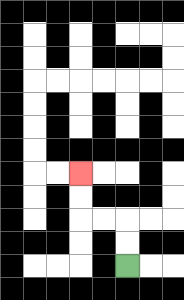{'start': '[5, 11]', 'end': '[3, 7]', 'path_directions': 'U,U,L,L,U,U', 'path_coordinates': '[[5, 11], [5, 10], [5, 9], [4, 9], [3, 9], [3, 8], [3, 7]]'}